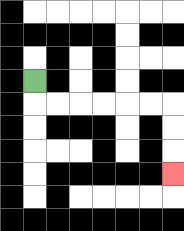{'start': '[1, 3]', 'end': '[7, 7]', 'path_directions': 'D,R,R,R,R,R,R,D,D,D', 'path_coordinates': '[[1, 3], [1, 4], [2, 4], [3, 4], [4, 4], [5, 4], [6, 4], [7, 4], [7, 5], [7, 6], [7, 7]]'}